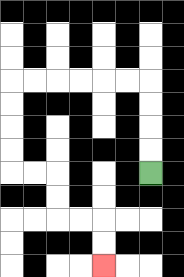{'start': '[6, 7]', 'end': '[4, 11]', 'path_directions': 'U,U,U,U,L,L,L,L,L,L,D,D,D,D,R,R,D,D,R,R,D,D', 'path_coordinates': '[[6, 7], [6, 6], [6, 5], [6, 4], [6, 3], [5, 3], [4, 3], [3, 3], [2, 3], [1, 3], [0, 3], [0, 4], [0, 5], [0, 6], [0, 7], [1, 7], [2, 7], [2, 8], [2, 9], [3, 9], [4, 9], [4, 10], [4, 11]]'}